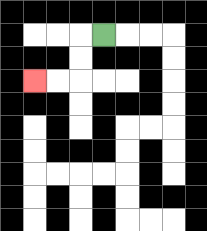{'start': '[4, 1]', 'end': '[1, 3]', 'path_directions': 'L,D,D,L,L', 'path_coordinates': '[[4, 1], [3, 1], [3, 2], [3, 3], [2, 3], [1, 3]]'}